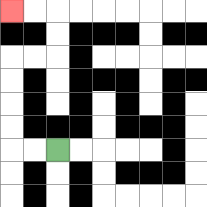{'start': '[2, 6]', 'end': '[0, 0]', 'path_directions': 'L,L,U,U,U,U,R,R,U,U,L,L', 'path_coordinates': '[[2, 6], [1, 6], [0, 6], [0, 5], [0, 4], [0, 3], [0, 2], [1, 2], [2, 2], [2, 1], [2, 0], [1, 0], [0, 0]]'}